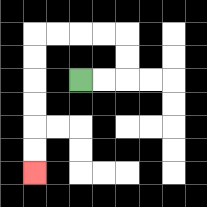{'start': '[3, 3]', 'end': '[1, 7]', 'path_directions': 'R,R,U,U,L,L,L,L,D,D,D,D,D,D', 'path_coordinates': '[[3, 3], [4, 3], [5, 3], [5, 2], [5, 1], [4, 1], [3, 1], [2, 1], [1, 1], [1, 2], [1, 3], [1, 4], [1, 5], [1, 6], [1, 7]]'}